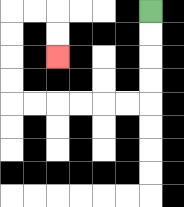{'start': '[6, 0]', 'end': '[2, 2]', 'path_directions': 'D,D,D,D,L,L,L,L,L,L,U,U,U,U,R,R,D,D', 'path_coordinates': '[[6, 0], [6, 1], [6, 2], [6, 3], [6, 4], [5, 4], [4, 4], [3, 4], [2, 4], [1, 4], [0, 4], [0, 3], [0, 2], [0, 1], [0, 0], [1, 0], [2, 0], [2, 1], [2, 2]]'}